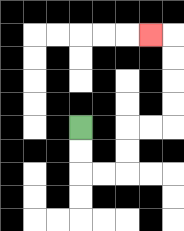{'start': '[3, 5]', 'end': '[6, 1]', 'path_directions': 'D,D,R,R,U,U,R,R,U,U,U,U,L', 'path_coordinates': '[[3, 5], [3, 6], [3, 7], [4, 7], [5, 7], [5, 6], [5, 5], [6, 5], [7, 5], [7, 4], [7, 3], [7, 2], [7, 1], [6, 1]]'}